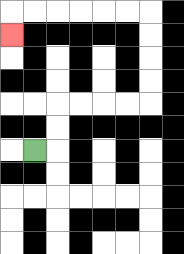{'start': '[1, 6]', 'end': '[0, 1]', 'path_directions': 'R,U,U,R,R,R,R,U,U,U,U,L,L,L,L,L,L,D', 'path_coordinates': '[[1, 6], [2, 6], [2, 5], [2, 4], [3, 4], [4, 4], [5, 4], [6, 4], [6, 3], [6, 2], [6, 1], [6, 0], [5, 0], [4, 0], [3, 0], [2, 0], [1, 0], [0, 0], [0, 1]]'}